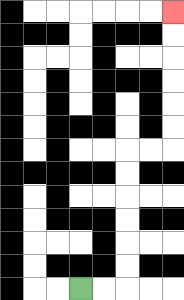{'start': '[3, 12]', 'end': '[7, 0]', 'path_directions': 'R,R,U,U,U,U,U,U,R,R,U,U,U,U,U,U', 'path_coordinates': '[[3, 12], [4, 12], [5, 12], [5, 11], [5, 10], [5, 9], [5, 8], [5, 7], [5, 6], [6, 6], [7, 6], [7, 5], [7, 4], [7, 3], [7, 2], [7, 1], [7, 0]]'}